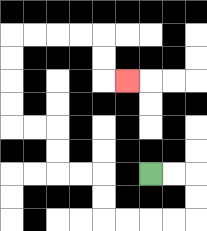{'start': '[6, 7]', 'end': '[5, 3]', 'path_directions': 'R,R,D,D,L,L,L,L,U,U,L,L,U,U,L,L,U,U,U,U,R,R,R,R,D,D,R', 'path_coordinates': '[[6, 7], [7, 7], [8, 7], [8, 8], [8, 9], [7, 9], [6, 9], [5, 9], [4, 9], [4, 8], [4, 7], [3, 7], [2, 7], [2, 6], [2, 5], [1, 5], [0, 5], [0, 4], [0, 3], [0, 2], [0, 1], [1, 1], [2, 1], [3, 1], [4, 1], [4, 2], [4, 3], [5, 3]]'}